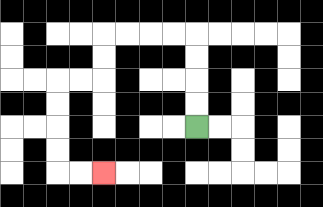{'start': '[8, 5]', 'end': '[4, 7]', 'path_directions': 'U,U,U,U,L,L,L,L,D,D,L,L,D,D,D,D,R,R', 'path_coordinates': '[[8, 5], [8, 4], [8, 3], [8, 2], [8, 1], [7, 1], [6, 1], [5, 1], [4, 1], [4, 2], [4, 3], [3, 3], [2, 3], [2, 4], [2, 5], [2, 6], [2, 7], [3, 7], [4, 7]]'}